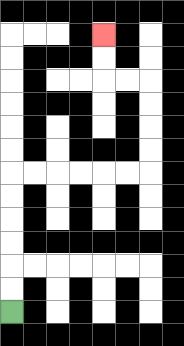{'start': '[0, 13]', 'end': '[4, 1]', 'path_directions': 'U,U,U,U,U,U,R,R,R,R,R,R,U,U,U,U,L,L,U,U', 'path_coordinates': '[[0, 13], [0, 12], [0, 11], [0, 10], [0, 9], [0, 8], [0, 7], [1, 7], [2, 7], [3, 7], [4, 7], [5, 7], [6, 7], [6, 6], [6, 5], [6, 4], [6, 3], [5, 3], [4, 3], [4, 2], [4, 1]]'}